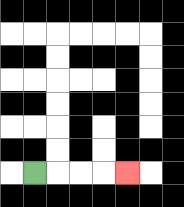{'start': '[1, 7]', 'end': '[5, 7]', 'path_directions': 'R,R,R,R', 'path_coordinates': '[[1, 7], [2, 7], [3, 7], [4, 7], [5, 7]]'}